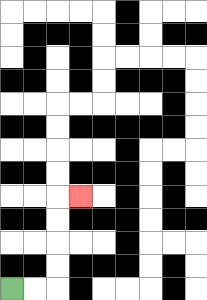{'start': '[0, 12]', 'end': '[3, 8]', 'path_directions': 'R,R,U,U,U,U,R', 'path_coordinates': '[[0, 12], [1, 12], [2, 12], [2, 11], [2, 10], [2, 9], [2, 8], [3, 8]]'}